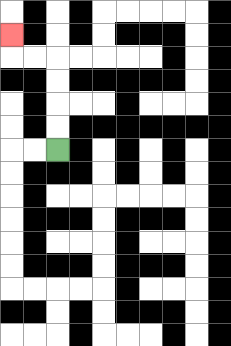{'start': '[2, 6]', 'end': '[0, 1]', 'path_directions': 'U,U,U,U,L,L,U', 'path_coordinates': '[[2, 6], [2, 5], [2, 4], [2, 3], [2, 2], [1, 2], [0, 2], [0, 1]]'}